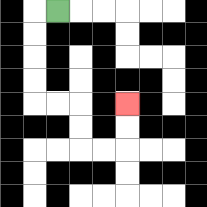{'start': '[2, 0]', 'end': '[5, 4]', 'path_directions': 'L,D,D,D,D,R,R,D,D,R,R,U,U', 'path_coordinates': '[[2, 0], [1, 0], [1, 1], [1, 2], [1, 3], [1, 4], [2, 4], [3, 4], [3, 5], [3, 6], [4, 6], [5, 6], [5, 5], [5, 4]]'}